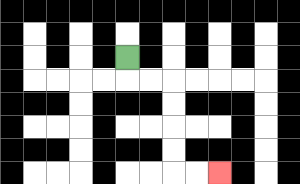{'start': '[5, 2]', 'end': '[9, 7]', 'path_directions': 'D,R,R,D,D,D,D,R,R', 'path_coordinates': '[[5, 2], [5, 3], [6, 3], [7, 3], [7, 4], [7, 5], [7, 6], [7, 7], [8, 7], [9, 7]]'}